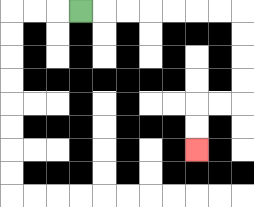{'start': '[3, 0]', 'end': '[8, 6]', 'path_directions': 'R,R,R,R,R,R,R,D,D,D,D,L,L,D,D', 'path_coordinates': '[[3, 0], [4, 0], [5, 0], [6, 0], [7, 0], [8, 0], [9, 0], [10, 0], [10, 1], [10, 2], [10, 3], [10, 4], [9, 4], [8, 4], [8, 5], [8, 6]]'}